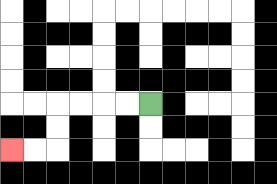{'start': '[6, 4]', 'end': '[0, 6]', 'path_directions': 'L,L,L,L,D,D,L,L', 'path_coordinates': '[[6, 4], [5, 4], [4, 4], [3, 4], [2, 4], [2, 5], [2, 6], [1, 6], [0, 6]]'}